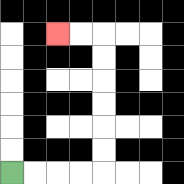{'start': '[0, 7]', 'end': '[2, 1]', 'path_directions': 'R,R,R,R,U,U,U,U,U,U,L,L', 'path_coordinates': '[[0, 7], [1, 7], [2, 7], [3, 7], [4, 7], [4, 6], [4, 5], [4, 4], [4, 3], [4, 2], [4, 1], [3, 1], [2, 1]]'}